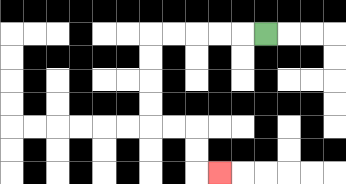{'start': '[11, 1]', 'end': '[9, 7]', 'path_directions': 'L,L,L,L,L,D,D,D,D,R,R,D,D,R', 'path_coordinates': '[[11, 1], [10, 1], [9, 1], [8, 1], [7, 1], [6, 1], [6, 2], [6, 3], [6, 4], [6, 5], [7, 5], [8, 5], [8, 6], [8, 7], [9, 7]]'}